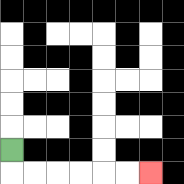{'start': '[0, 6]', 'end': '[6, 7]', 'path_directions': 'D,R,R,R,R,R,R', 'path_coordinates': '[[0, 6], [0, 7], [1, 7], [2, 7], [3, 7], [4, 7], [5, 7], [6, 7]]'}